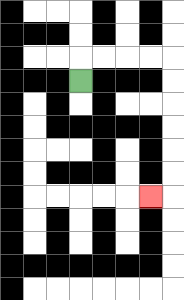{'start': '[3, 3]', 'end': '[6, 8]', 'path_directions': 'U,R,R,R,R,D,D,D,D,D,D,L', 'path_coordinates': '[[3, 3], [3, 2], [4, 2], [5, 2], [6, 2], [7, 2], [7, 3], [7, 4], [7, 5], [7, 6], [7, 7], [7, 8], [6, 8]]'}